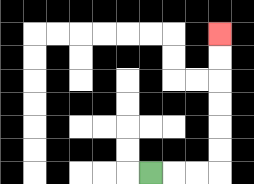{'start': '[6, 7]', 'end': '[9, 1]', 'path_directions': 'R,R,R,U,U,U,U,U,U', 'path_coordinates': '[[6, 7], [7, 7], [8, 7], [9, 7], [9, 6], [9, 5], [9, 4], [9, 3], [9, 2], [9, 1]]'}